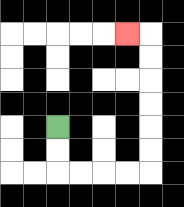{'start': '[2, 5]', 'end': '[5, 1]', 'path_directions': 'D,D,R,R,R,R,U,U,U,U,U,U,L', 'path_coordinates': '[[2, 5], [2, 6], [2, 7], [3, 7], [4, 7], [5, 7], [6, 7], [6, 6], [6, 5], [6, 4], [6, 3], [6, 2], [6, 1], [5, 1]]'}